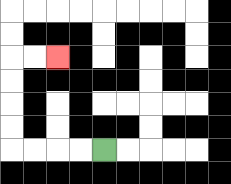{'start': '[4, 6]', 'end': '[2, 2]', 'path_directions': 'L,L,L,L,U,U,U,U,R,R', 'path_coordinates': '[[4, 6], [3, 6], [2, 6], [1, 6], [0, 6], [0, 5], [0, 4], [0, 3], [0, 2], [1, 2], [2, 2]]'}